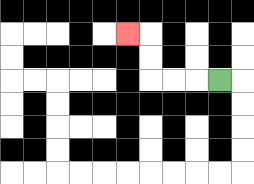{'start': '[9, 3]', 'end': '[5, 1]', 'path_directions': 'L,L,L,U,U,L', 'path_coordinates': '[[9, 3], [8, 3], [7, 3], [6, 3], [6, 2], [6, 1], [5, 1]]'}